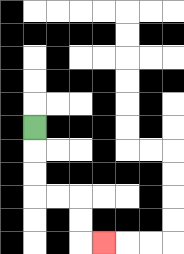{'start': '[1, 5]', 'end': '[4, 10]', 'path_directions': 'D,D,D,R,R,D,D,R', 'path_coordinates': '[[1, 5], [1, 6], [1, 7], [1, 8], [2, 8], [3, 8], [3, 9], [3, 10], [4, 10]]'}